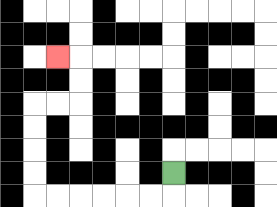{'start': '[7, 7]', 'end': '[2, 2]', 'path_directions': 'D,L,L,L,L,L,L,U,U,U,U,R,R,U,U,L', 'path_coordinates': '[[7, 7], [7, 8], [6, 8], [5, 8], [4, 8], [3, 8], [2, 8], [1, 8], [1, 7], [1, 6], [1, 5], [1, 4], [2, 4], [3, 4], [3, 3], [3, 2], [2, 2]]'}